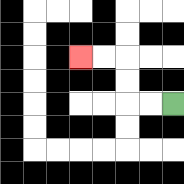{'start': '[7, 4]', 'end': '[3, 2]', 'path_directions': 'L,L,U,U,L,L', 'path_coordinates': '[[7, 4], [6, 4], [5, 4], [5, 3], [5, 2], [4, 2], [3, 2]]'}